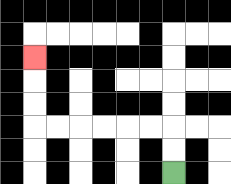{'start': '[7, 7]', 'end': '[1, 2]', 'path_directions': 'U,U,L,L,L,L,L,L,U,U,U', 'path_coordinates': '[[7, 7], [7, 6], [7, 5], [6, 5], [5, 5], [4, 5], [3, 5], [2, 5], [1, 5], [1, 4], [1, 3], [1, 2]]'}